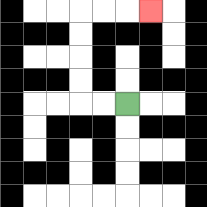{'start': '[5, 4]', 'end': '[6, 0]', 'path_directions': 'L,L,U,U,U,U,R,R,R', 'path_coordinates': '[[5, 4], [4, 4], [3, 4], [3, 3], [3, 2], [3, 1], [3, 0], [4, 0], [5, 0], [6, 0]]'}